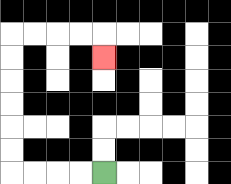{'start': '[4, 7]', 'end': '[4, 2]', 'path_directions': 'L,L,L,L,U,U,U,U,U,U,R,R,R,R,D', 'path_coordinates': '[[4, 7], [3, 7], [2, 7], [1, 7], [0, 7], [0, 6], [0, 5], [0, 4], [0, 3], [0, 2], [0, 1], [1, 1], [2, 1], [3, 1], [4, 1], [4, 2]]'}